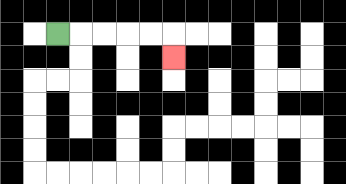{'start': '[2, 1]', 'end': '[7, 2]', 'path_directions': 'R,R,R,R,R,D', 'path_coordinates': '[[2, 1], [3, 1], [4, 1], [5, 1], [6, 1], [7, 1], [7, 2]]'}